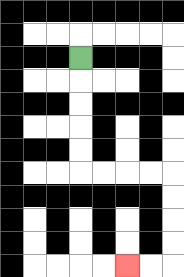{'start': '[3, 2]', 'end': '[5, 11]', 'path_directions': 'D,D,D,D,D,R,R,R,R,D,D,D,D,L,L', 'path_coordinates': '[[3, 2], [3, 3], [3, 4], [3, 5], [3, 6], [3, 7], [4, 7], [5, 7], [6, 7], [7, 7], [7, 8], [7, 9], [7, 10], [7, 11], [6, 11], [5, 11]]'}